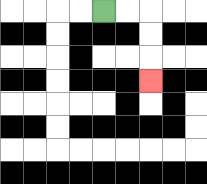{'start': '[4, 0]', 'end': '[6, 3]', 'path_directions': 'R,R,D,D,D', 'path_coordinates': '[[4, 0], [5, 0], [6, 0], [6, 1], [6, 2], [6, 3]]'}